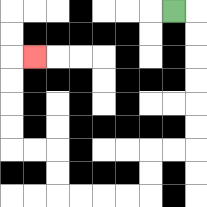{'start': '[7, 0]', 'end': '[1, 2]', 'path_directions': 'R,D,D,D,D,D,D,L,L,D,D,L,L,L,L,U,U,L,L,U,U,U,U,R', 'path_coordinates': '[[7, 0], [8, 0], [8, 1], [8, 2], [8, 3], [8, 4], [8, 5], [8, 6], [7, 6], [6, 6], [6, 7], [6, 8], [5, 8], [4, 8], [3, 8], [2, 8], [2, 7], [2, 6], [1, 6], [0, 6], [0, 5], [0, 4], [0, 3], [0, 2], [1, 2]]'}